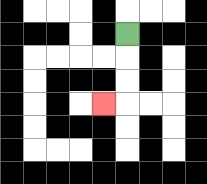{'start': '[5, 1]', 'end': '[4, 4]', 'path_directions': 'D,D,D,L', 'path_coordinates': '[[5, 1], [5, 2], [5, 3], [5, 4], [4, 4]]'}